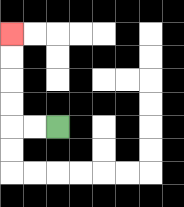{'start': '[2, 5]', 'end': '[0, 1]', 'path_directions': 'L,L,U,U,U,U', 'path_coordinates': '[[2, 5], [1, 5], [0, 5], [0, 4], [0, 3], [0, 2], [0, 1]]'}